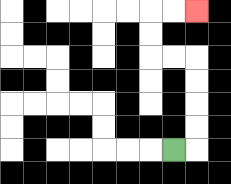{'start': '[7, 6]', 'end': '[8, 0]', 'path_directions': 'R,U,U,U,U,L,L,U,U,R,R', 'path_coordinates': '[[7, 6], [8, 6], [8, 5], [8, 4], [8, 3], [8, 2], [7, 2], [6, 2], [6, 1], [6, 0], [7, 0], [8, 0]]'}